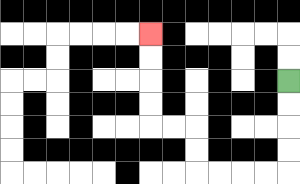{'start': '[12, 3]', 'end': '[6, 1]', 'path_directions': 'D,D,D,D,L,L,L,L,U,U,L,L,U,U,U,U', 'path_coordinates': '[[12, 3], [12, 4], [12, 5], [12, 6], [12, 7], [11, 7], [10, 7], [9, 7], [8, 7], [8, 6], [8, 5], [7, 5], [6, 5], [6, 4], [6, 3], [6, 2], [6, 1]]'}